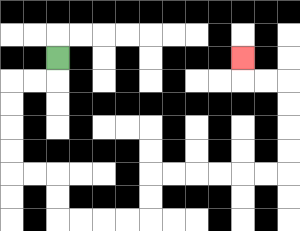{'start': '[2, 2]', 'end': '[10, 2]', 'path_directions': 'D,L,L,D,D,D,D,R,R,D,D,R,R,R,R,U,U,R,R,R,R,R,R,U,U,U,U,L,L,U', 'path_coordinates': '[[2, 2], [2, 3], [1, 3], [0, 3], [0, 4], [0, 5], [0, 6], [0, 7], [1, 7], [2, 7], [2, 8], [2, 9], [3, 9], [4, 9], [5, 9], [6, 9], [6, 8], [6, 7], [7, 7], [8, 7], [9, 7], [10, 7], [11, 7], [12, 7], [12, 6], [12, 5], [12, 4], [12, 3], [11, 3], [10, 3], [10, 2]]'}